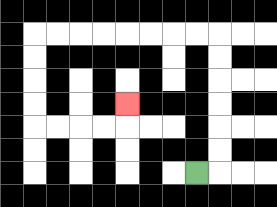{'start': '[8, 7]', 'end': '[5, 4]', 'path_directions': 'R,U,U,U,U,U,U,L,L,L,L,L,L,L,L,D,D,D,D,R,R,R,R,U', 'path_coordinates': '[[8, 7], [9, 7], [9, 6], [9, 5], [9, 4], [9, 3], [9, 2], [9, 1], [8, 1], [7, 1], [6, 1], [5, 1], [4, 1], [3, 1], [2, 1], [1, 1], [1, 2], [1, 3], [1, 4], [1, 5], [2, 5], [3, 5], [4, 5], [5, 5], [5, 4]]'}